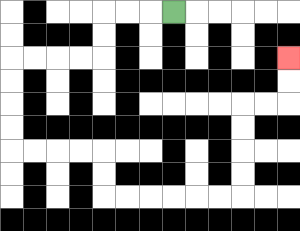{'start': '[7, 0]', 'end': '[12, 2]', 'path_directions': 'L,L,L,D,D,L,L,L,L,D,D,D,D,R,R,R,R,D,D,R,R,R,R,R,R,U,U,U,U,R,R,U,U', 'path_coordinates': '[[7, 0], [6, 0], [5, 0], [4, 0], [4, 1], [4, 2], [3, 2], [2, 2], [1, 2], [0, 2], [0, 3], [0, 4], [0, 5], [0, 6], [1, 6], [2, 6], [3, 6], [4, 6], [4, 7], [4, 8], [5, 8], [6, 8], [7, 8], [8, 8], [9, 8], [10, 8], [10, 7], [10, 6], [10, 5], [10, 4], [11, 4], [12, 4], [12, 3], [12, 2]]'}